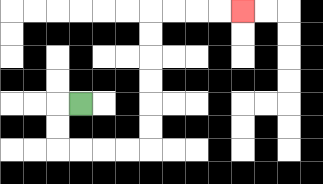{'start': '[3, 4]', 'end': '[10, 0]', 'path_directions': 'L,D,D,R,R,R,R,U,U,U,U,U,U,R,R,R,R', 'path_coordinates': '[[3, 4], [2, 4], [2, 5], [2, 6], [3, 6], [4, 6], [5, 6], [6, 6], [6, 5], [6, 4], [6, 3], [6, 2], [6, 1], [6, 0], [7, 0], [8, 0], [9, 0], [10, 0]]'}